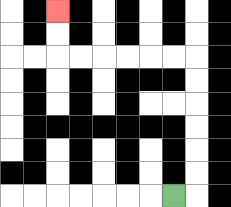{'start': '[7, 8]', 'end': '[2, 0]', 'path_directions': 'R,U,U,U,U,U,U,L,L,L,L,L,L,U,U', 'path_coordinates': '[[7, 8], [8, 8], [8, 7], [8, 6], [8, 5], [8, 4], [8, 3], [8, 2], [7, 2], [6, 2], [5, 2], [4, 2], [3, 2], [2, 2], [2, 1], [2, 0]]'}